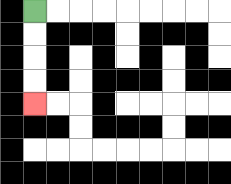{'start': '[1, 0]', 'end': '[1, 4]', 'path_directions': 'D,D,D,D', 'path_coordinates': '[[1, 0], [1, 1], [1, 2], [1, 3], [1, 4]]'}